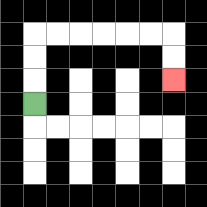{'start': '[1, 4]', 'end': '[7, 3]', 'path_directions': 'U,U,U,R,R,R,R,R,R,D,D', 'path_coordinates': '[[1, 4], [1, 3], [1, 2], [1, 1], [2, 1], [3, 1], [4, 1], [5, 1], [6, 1], [7, 1], [7, 2], [7, 3]]'}